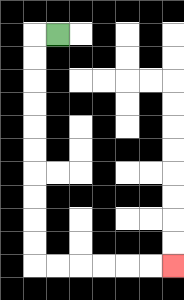{'start': '[2, 1]', 'end': '[7, 11]', 'path_directions': 'L,D,D,D,D,D,D,D,D,D,D,R,R,R,R,R,R', 'path_coordinates': '[[2, 1], [1, 1], [1, 2], [1, 3], [1, 4], [1, 5], [1, 6], [1, 7], [1, 8], [1, 9], [1, 10], [1, 11], [2, 11], [3, 11], [4, 11], [5, 11], [6, 11], [7, 11]]'}